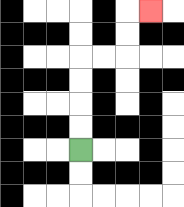{'start': '[3, 6]', 'end': '[6, 0]', 'path_directions': 'U,U,U,U,R,R,U,U,R', 'path_coordinates': '[[3, 6], [3, 5], [3, 4], [3, 3], [3, 2], [4, 2], [5, 2], [5, 1], [5, 0], [6, 0]]'}